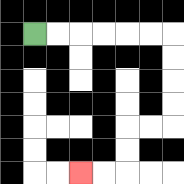{'start': '[1, 1]', 'end': '[3, 7]', 'path_directions': 'R,R,R,R,R,R,D,D,D,D,L,L,D,D,L,L', 'path_coordinates': '[[1, 1], [2, 1], [3, 1], [4, 1], [5, 1], [6, 1], [7, 1], [7, 2], [7, 3], [7, 4], [7, 5], [6, 5], [5, 5], [5, 6], [5, 7], [4, 7], [3, 7]]'}